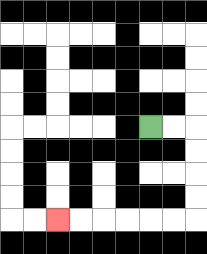{'start': '[6, 5]', 'end': '[2, 9]', 'path_directions': 'R,R,D,D,D,D,L,L,L,L,L,L', 'path_coordinates': '[[6, 5], [7, 5], [8, 5], [8, 6], [8, 7], [8, 8], [8, 9], [7, 9], [6, 9], [5, 9], [4, 9], [3, 9], [2, 9]]'}